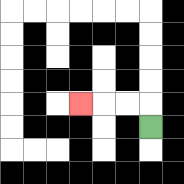{'start': '[6, 5]', 'end': '[3, 4]', 'path_directions': 'U,L,L,L', 'path_coordinates': '[[6, 5], [6, 4], [5, 4], [4, 4], [3, 4]]'}